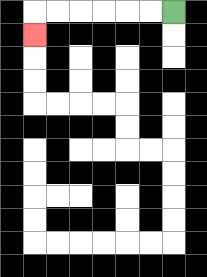{'start': '[7, 0]', 'end': '[1, 1]', 'path_directions': 'L,L,L,L,L,L,D', 'path_coordinates': '[[7, 0], [6, 0], [5, 0], [4, 0], [3, 0], [2, 0], [1, 0], [1, 1]]'}